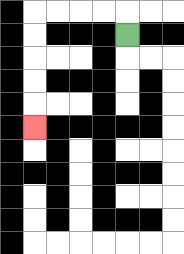{'start': '[5, 1]', 'end': '[1, 5]', 'path_directions': 'U,L,L,L,L,D,D,D,D,D', 'path_coordinates': '[[5, 1], [5, 0], [4, 0], [3, 0], [2, 0], [1, 0], [1, 1], [1, 2], [1, 3], [1, 4], [1, 5]]'}